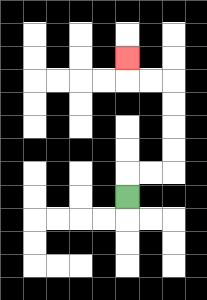{'start': '[5, 8]', 'end': '[5, 2]', 'path_directions': 'U,R,R,U,U,U,U,L,L,U', 'path_coordinates': '[[5, 8], [5, 7], [6, 7], [7, 7], [7, 6], [7, 5], [7, 4], [7, 3], [6, 3], [5, 3], [5, 2]]'}